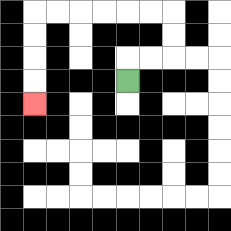{'start': '[5, 3]', 'end': '[1, 4]', 'path_directions': 'U,R,R,U,U,L,L,L,L,L,L,D,D,D,D', 'path_coordinates': '[[5, 3], [5, 2], [6, 2], [7, 2], [7, 1], [7, 0], [6, 0], [5, 0], [4, 0], [3, 0], [2, 0], [1, 0], [1, 1], [1, 2], [1, 3], [1, 4]]'}